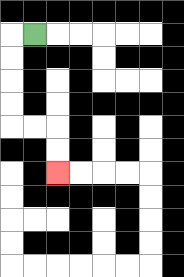{'start': '[1, 1]', 'end': '[2, 7]', 'path_directions': 'L,D,D,D,D,R,R,D,D', 'path_coordinates': '[[1, 1], [0, 1], [0, 2], [0, 3], [0, 4], [0, 5], [1, 5], [2, 5], [2, 6], [2, 7]]'}